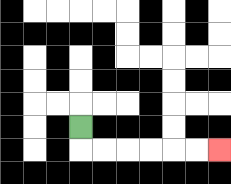{'start': '[3, 5]', 'end': '[9, 6]', 'path_directions': 'D,R,R,R,R,R,R', 'path_coordinates': '[[3, 5], [3, 6], [4, 6], [5, 6], [6, 6], [7, 6], [8, 6], [9, 6]]'}